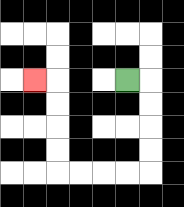{'start': '[5, 3]', 'end': '[1, 3]', 'path_directions': 'R,D,D,D,D,L,L,L,L,U,U,U,U,L', 'path_coordinates': '[[5, 3], [6, 3], [6, 4], [6, 5], [6, 6], [6, 7], [5, 7], [4, 7], [3, 7], [2, 7], [2, 6], [2, 5], [2, 4], [2, 3], [1, 3]]'}